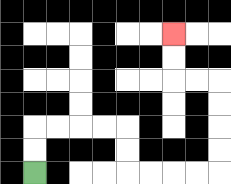{'start': '[1, 7]', 'end': '[7, 1]', 'path_directions': 'U,U,R,R,R,R,D,D,R,R,R,R,U,U,U,U,L,L,U,U', 'path_coordinates': '[[1, 7], [1, 6], [1, 5], [2, 5], [3, 5], [4, 5], [5, 5], [5, 6], [5, 7], [6, 7], [7, 7], [8, 7], [9, 7], [9, 6], [9, 5], [9, 4], [9, 3], [8, 3], [7, 3], [7, 2], [7, 1]]'}